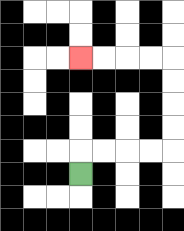{'start': '[3, 7]', 'end': '[3, 2]', 'path_directions': 'U,R,R,R,R,U,U,U,U,L,L,L,L', 'path_coordinates': '[[3, 7], [3, 6], [4, 6], [5, 6], [6, 6], [7, 6], [7, 5], [7, 4], [7, 3], [7, 2], [6, 2], [5, 2], [4, 2], [3, 2]]'}